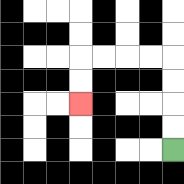{'start': '[7, 6]', 'end': '[3, 4]', 'path_directions': 'U,U,U,U,L,L,L,L,D,D', 'path_coordinates': '[[7, 6], [7, 5], [7, 4], [7, 3], [7, 2], [6, 2], [5, 2], [4, 2], [3, 2], [3, 3], [3, 4]]'}